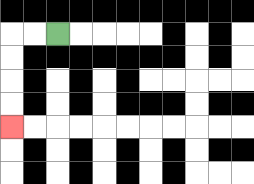{'start': '[2, 1]', 'end': '[0, 5]', 'path_directions': 'L,L,D,D,D,D', 'path_coordinates': '[[2, 1], [1, 1], [0, 1], [0, 2], [0, 3], [0, 4], [0, 5]]'}